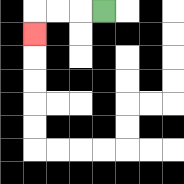{'start': '[4, 0]', 'end': '[1, 1]', 'path_directions': 'L,L,L,D', 'path_coordinates': '[[4, 0], [3, 0], [2, 0], [1, 0], [1, 1]]'}